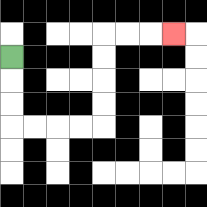{'start': '[0, 2]', 'end': '[7, 1]', 'path_directions': 'D,D,D,R,R,R,R,U,U,U,U,R,R,R', 'path_coordinates': '[[0, 2], [0, 3], [0, 4], [0, 5], [1, 5], [2, 5], [3, 5], [4, 5], [4, 4], [4, 3], [4, 2], [4, 1], [5, 1], [6, 1], [7, 1]]'}